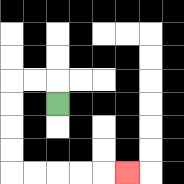{'start': '[2, 4]', 'end': '[5, 7]', 'path_directions': 'U,L,L,D,D,D,D,R,R,R,R,R', 'path_coordinates': '[[2, 4], [2, 3], [1, 3], [0, 3], [0, 4], [0, 5], [0, 6], [0, 7], [1, 7], [2, 7], [3, 7], [4, 7], [5, 7]]'}